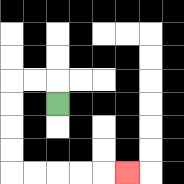{'start': '[2, 4]', 'end': '[5, 7]', 'path_directions': 'U,L,L,D,D,D,D,R,R,R,R,R', 'path_coordinates': '[[2, 4], [2, 3], [1, 3], [0, 3], [0, 4], [0, 5], [0, 6], [0, 7], [1, 7], [2, 7], [3, 7], [4, 7], [5, 7]]'}